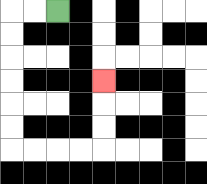{'start': '[2, 0]', 'end': '[4, 3]', 'path_directions': 'L,L,D,D,D,D,D,D,R,R,R,R,U,U,U', 'path_coordinates': '[[2, 0], [1, 0], [0, 0], [0, 1], [0, 2], [0, 3], [0, 4], [0, 5], [0, 6], [1, 6], [2, 6], [3, 6], [4, 6], [4, 5], [4, 4], [4, 3]]'}